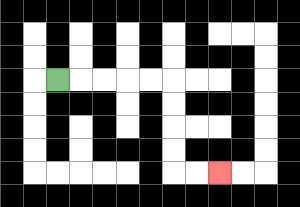{'start': '[2, 3]', 'end': '[9, 7]', 'path_directions': 'R,R,R,R,R,D,D,D,D,R,R', 'path_coordinates': '[[2, 3], [3, 3], [4, 3], [5, 3], [6, 3], [7, 3], [7, 4], [7, 5], [7, 6], [7, 7], [8, 7], [9, 7]]'}